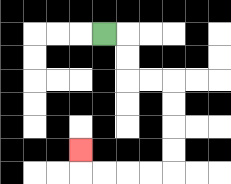{'start': '[4, 1]', 'end': '[3, 6]', 'path_directions': 'R,D,D,R,R,D,D,D,D,L,L,L,L,U', 'path_coordinates': '[[4, 1], [5, 1], [5, 2], [5, 3], [6, 3], [7, 3], [7, 4], [7, 5], [7, 6], [7, 7], [6, 7], [5, 7], [4, 7], [3, 7], [3, 6]]'}